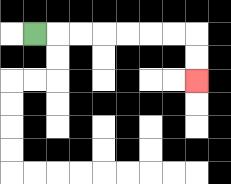{'start': '[1, 1]', 'end': '[8, 3]', 'path_directions': 'R,R,R,R,R,R,R,D,D', 'path_coordinates': '[[1, 1], [2, 1], [3, 1], [4, 1], [5, 1], [6, 1], [7, 1], [8, 1], [8, 2], [8, 3]]'}